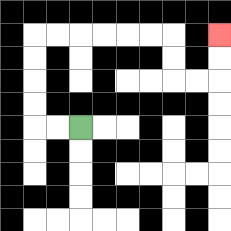{'start': '[3, 5]', 'end': '[9, 1]', 'path_directions': 'L,L,U,U,U,U,R,R,R,R,R,R,D,D,R,R,U,U', 'path_coordinates': '[[3, 5], [2, 5], [1, 5], [1, 4], [1, 3], [1, 2], [1, 1], [2, 1], [3, 1], [4, 1], [5, 1], [6, 1], [7, 1], [7, 2], [7, 3], [8, 3], [9, 3], [9, 2], [9, 1]]'}